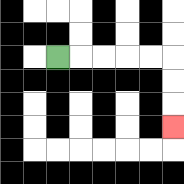{'start': '[2, 2]', 'end': '[7, 5]', 'path_directions': 'R,R,R,R,R,D,D,D', 'path_coordinates': '[[2, 2], [3, 2], [4, 2], [5, 2], [6, 2], [7, 2], [7, 3], [7, 4], [7, 5]]'}